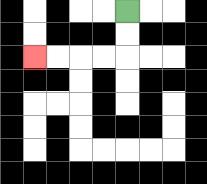{'start': '[5, 0]', 'end': '[1, 2]', 'path_directions': 'D,D,L,L,L,L', 'path_coordinates': '[[5, 0], [5, 1], [5, 2], [4, 2], [3, 2], [2, 2], [1, 2]]'}